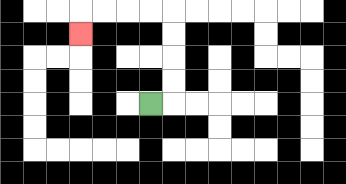{'start': '[6, 4]', 'end': '[3, 1]', 'path_directions': 'R,U,U,U,U,L,L,L,L,D', 'path_coordinates': '[[6, 4], [7, 4], [7, 3], [7, 2], [7, 1], [7, 0], [6, 0], [5, 0], [4, 0], [3, 0], [3, 1]]'}